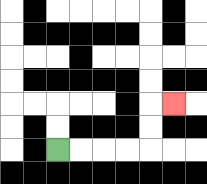{'start': '[2, 6]', 'end': '[7, 4]', 'path_directions': 'R,R,R,R,U,U,R', 'path_coordinates': '[[2, 6], [3, 6], [4, 6], [5, 6], [6, 6], [6, 5], [6, 4], [7, 4]]'}